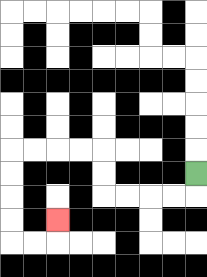{'start': '[8, 7]', 'end': '[2, 9]', 'path_directions': 'D,L,L,L,L,U,U,L,L,L,L,D,D,D,D,R,R,U', 'path_coordinates': '[[8, 7], [8, 8], [7, 8], [6, 8], [5, 8], [4, 8], [4, 7], [4, 6], [3, 6], [2, 6], [1, 6], [0, 6], [0, 7], [0, 8], [0, 9], [0, 10], [1, 10], [2, 10], [2, 9]]'}